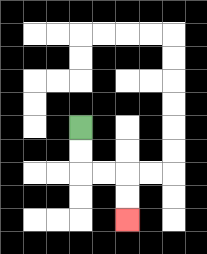{'start': '[3, 5]', 'end': '[5, 9]', 'path_directions': 'D,D,R,R,D,D', 'path_coordinates': '[[3, 5], [3, 6], [3, 7], [4, 7], [5, 7], [5, 8], [5, 9]]'}